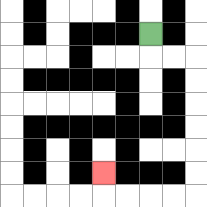{'start': '[6, 1]', 'end': '[4, 7]', 'path_directions': 'D,R,R,D,D,D,D,D,D,L,L,L,L,U', 'path_coordinates': '[[6, 1], [6, 2], [7, 2], [8, 2], [8, 3], [8, 4], [8, 5], [8, 6], [8, 7], [8, 8], [7, 8], [6, 8], [5, 8], [4, 8], [4, 7]]'}